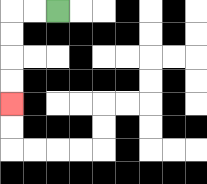{'start': '[2, 0]', 'end': '[0, 4]', 'path_directions': 'L,L,D,D,D,D', 'path_coordinates': '[[2, 0], [1, 0], [0, 0], [0, 1], [0, 2], [0, 3], [0, 4]]'}